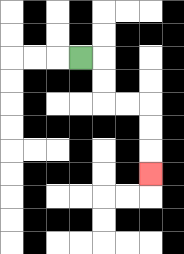{'start': '[3, 2]', 'end': '[6, 7]', 'path_directions': 'R,D,D,R,R,D,D,D', 'path_coordinates': '[[3, 2], [4, 2], [4, 3], [4, 4], [5, 4], [6, 4], [6, 5], [6, 6], [6, 7]]'}